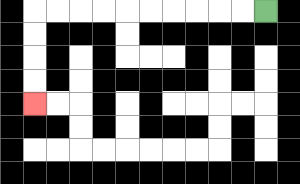{'start': '[11, 0]', 'end': '[1, 4]', 'path_directions': 'L,L,L,L,L,L,L,L,L,L,D,D,D,D', 'path_coordinates': '[[11, 0], [10, 0], [9, 0], [8, 0], [7, 0], [6, 0], [5, 0], [4, 0], [3, 0], [2, 0], [1, 0], [1, 1], [1, 2], [1, 3], [1, 4]]'}